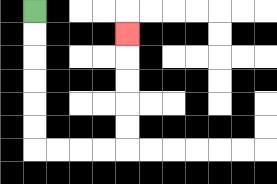{'start': '[1, 0]', 'end': '[5, 1]', 'path_directions': 'D,D,D,D,D,D,R,R,R,R,U,U,U,U,U', 'path_coordinates': '[[1, 0], [1, 1], [1, 2], [1, 3], [1, 4], [1, 5], [1, 6], [2, 6], [3, 6], [4, 6], [5, 6], [5, 5], [5, 4], [5, 3], [5, 2], [5, 1]]'}